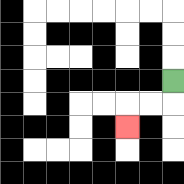{'start': '[7, 3]', 'end': '[5, 5]', 'path_directions': 'D,L,L,D', 'path_coordinates': '[[7, 3], [7, 4], [6, 4], [5, 4], [5, 5]]'}